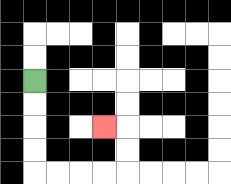{'start': '[1, 3]', 'end': '[4, 5]', 'path_directions': 'D,D,D,D,R,R,R,R,U,U,L', 'path_coordinates': '[[1, 3], [1, 4], [1, 5], [1, 6], [1, 7], [2, 7], [3, 7], [4, 7], [5, 7], [5, 6], [5, 5], [4, 5]]'}